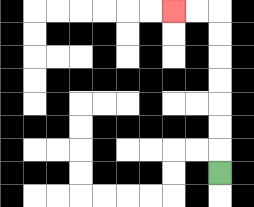{'start': '[9, 7]', 'end': '[7, 0]', 'path_directions': 'U,U,U,U,U,U,U,L,L', 'path_coordinates': '[[9, 7], [9, 6], [9, 5], [9, 4], [9, 3], [9, 2], [9, 1], [9, 0], [8, 0], [7, 0]]'}